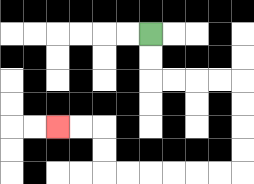{'start': '[6, 1]', 'end': '[2, 5]', 'path_directions': 'D,D,R,R,R,R,D,D,D,D,L,L,L,L,L,L,U,U,L,L', 'path_coordinates': '[[6, 1], [6, 2], [6, 3], [7, 3], [8, 3], [9, 3], [10, 3], [10, 4], [10, 5], [10, 6], [10, 7], [9, 7], [8, 7], [7, 7], [6, 7], [5, 7], [4, 7], [4, 6], [4, 5], [3, 5], [2, 5]]'}